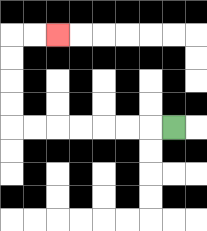{'start': '[7, 5]', 'end': '[2, 1]', 'path_directions': 'L,L,L,L,L,L,L,U,U,U,U,R,R', 'path_coordinates': '[[7, 5], [6, 5], [5, 5], [4, 5], [3, 5], [2, 5], [1, 5], [0, 5], [0, 4], [0, 3], [0, 2], [0, 1], [1, 1], [2, 1]]'}